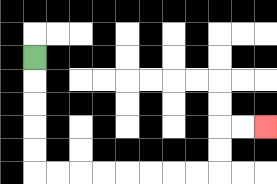{'start': '[1, 2]', 'end': '[11, 5]', 'path_directions': 'D,D,D,D,D,R,R,R,R,R,R,R,R,U,U,R,R', 'path_coordinates': '[[1, 2], [1, 3], [1, 4], [1, 5], [1, 6], [1, 7], [2, 7], [3, 7], [4, 7], [5, 7], [6, 7], [7, 7], [8, 7], [9, 7], [9, 6], [9, 5], [10, 5], [11, 5]]'}